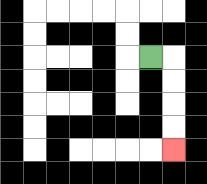{'start': '[6, 2]', 'end': '[7, 6]', 'path_directions': 'R,D,D,D,D', 'path_coordinates': '[[6, 2], [7, 2], [7, 3], [7, 4], [7, 5], [7, 6]]'}